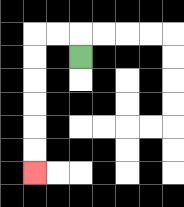{'start': '[3, 2]', 'end': '[1, 7]', 'path_directions': 'U,L,L,D,D,D,D,D,D', 'path_coordinates': '[[3, 2], [3, 1], [2, 1], [1, 1], [1, 2], [1, 3], [1, 4], [1, 5], [1, 6], [1, 7]]'}